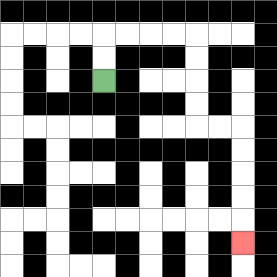{'start': '[4, 3]', 'end': '[10, 10]', 'path_directions': 'U,U,R,R,R,R,D,D,D,D,R,R,D,D,D,D,D', 'path_coordinates': '[[4, 3], [4, 2], [4, 1], [5, 1], [6, 1], [7, 1], [8, 1], [8, 2], [8, 3], [8, 4], [8, 5], [9, 5], [10, 5], [10, 6], [10, 7], [10, 8], [10, 9], [10, 10]]'}